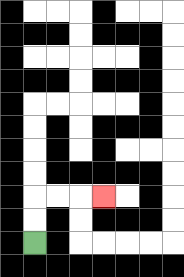{'start': '[1, 10]', 'end': '[4, 8]', 'path_directions': 'U,U,R,R,R', 'path_coordinates': '[[1, 10], [1, 9], [1, 8], [2, 8], [3, 8], [4, 8]]'}